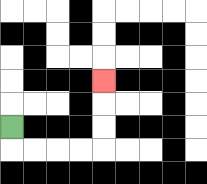{'start': '[0, 5]', 'end': '[4, 3]', 'path_directions': 'D,R,R,R,R,U,U,U', 'path_coordinates': '[[0, 5], [0, 6], [1, 6], [2, 6], [3, 6], [4, 6], [4, 5], [4, 4], [4, 3]]'}